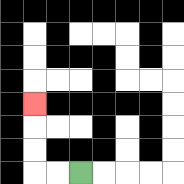{'start': '[3, 7]', 'end': '[1, 4]', 'path_directions': 'L,L,U,U,U', 'path_coordinates': '[[3, 7], [2, 7], [1, 7], [1, 6], [1, 5], [1, 4]]'}